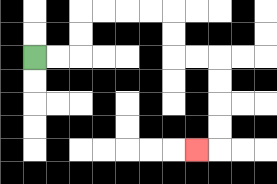{'start': '[1, 2]', 'end': '[8, 6]', 'path_directions': 'R,R,U,U,R,R,R,R,D,D,R,R,D,D,D,D,L', 'path_coordinates': '[[1, 2], [2, 2], [3, 2], [3, 1], [3, 0], [4, 0], [5, 0], [6, 0], [7, 0], [7, 1], [7, 2], [8, 2], [9, 2], [9, 3], [9, 4], [9, 5], [9, 6], [8, 6]]'}